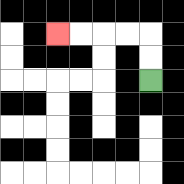{'start': '[6, 3]', 'end': '[2, 1]', 'path_directions': 'U,U,L,L,L,L', 'path_coordinates': '[[6, 3], [6, 2], [6, 1], [5, 1], [4, 1], [3, 1], [2, 1]]'}